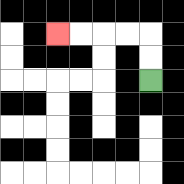{'start': '[6, 3]', 'end': '[2, 1]', 'path_directions': 'U,U,L,L,L,L', 'path_coordinates': '[[6, 3], [6, 2], [6, 1], [5, 1], [4, 1], [3, 1], [2, 1]]'}